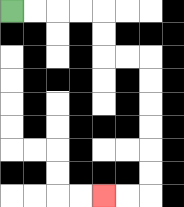{'start': '[0, 0]', 'end': '[4, 8]', 'path_directions': 'R,R,R,R,D,D,R,R,D,D,D,D,D,D,L,L', 'path_coordinates': '[[0, 0], [1, 0], [2, 0], [3, 0], [4, 0], [4, 1], [4, 2], [5, 2], [6, 2], [6, 3], [6, 4], [6, 5], [6, 6], [6, 7], [6, 8], [5, 8], [4, 8]]'}